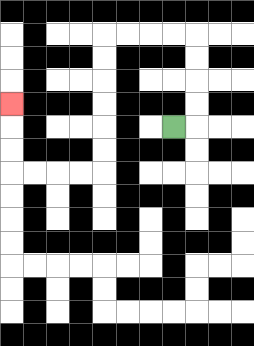{'start': '[7, 5]', 'end': '[0, 4]', 'path_directions': 'R,U,U,U,U,L,L,L,L,D,D,D,D,D,D,L,L,L,L,U,U,U', 'path_coordinates': '[[7, 5], [8, 5], [8, 4], [8, 3], [8, 2], [8, 1], [7, 1], [6, 1], [5, 1], [4, 1], [4, 2], [4, 3], [4, 4], [4, 5], [4, 6], [4, 7], [3, 7], [2, 7], [1, 7], [0, 7], [0, 6], [0, 5], [0, 4]]'}